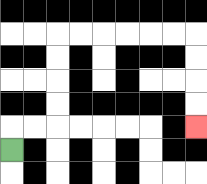{'start': '[0, 6]', 'end': '[8, 5]', 'path_directions': 'U,R,R,U,U,U,U,R,R,R,R,R,R,D,D,D,D', 'path_coordinates': '[[0, 6], [0, 5], [1, 5], [2, 5], [2, 4], [2, 3], [2, 2], [2, 1], [3, 1], [4, 1], [5, 1], [6, 1], [7, 1], [8, 1], [8, 2], [8, 3], [8, 4], [8, 5]]'}